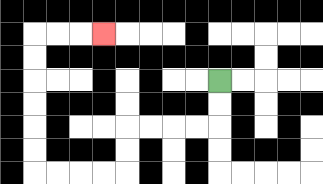{'start': '[9, 3]', 'end': '[4, 1]', 'path_directions': 'D,D,L,L,L,L,D,D,L,L,L,L,U,U,U,U,U,U,R,R,R', 'path_coordinates': '[[9, 3], [9, 4], [9, 5], [8, 5], [7, 5], [6, 5], [5, 5], [5, 6], [5, 7], [4, 7], [3, 7], [2, 7], [1, 7], [1, 6], [1, 5], [1, 4], [1, 3], [1, 2], [1, 1], [2, 1], [3, 1], [4, 1]]'}